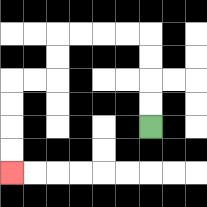{'start': '[6, 5]', 'end': '[0, 7]', 'path_directions': 'U,U,U,U,L,L,L,L,D,D,L,L,D,D,D,D', 'path_coordinates': '[[6, 5], [6, 4], [6, 3], [6, 2], [6, 1], [5, 1], [4, 1], [3, 1], [2, 1], [2, 2], [2, 3], [1, 3], [0, 3], [0, 4], [0, 5], [0, 6], [0, 7]]'}